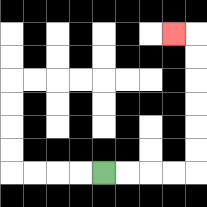{'start': '[4, 7]', 'end': '[7, 1]', 'path_directions': 'R,R,R,R,U,U,U,U,U,U,L', 'path_coordinates': '[[4, 7], [5, 7], [6, 7], [7, 7], [8, 7], [8, 6], [8, 5], [8, 4], [8, 3], [8, 2], [8, 1], [7, 1]]'}